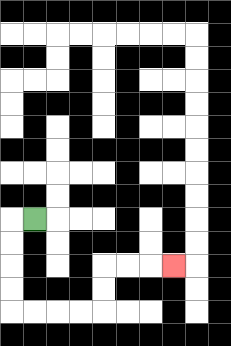{'start': '[1, 9]', 'end': '[7, 11]', 'path_directions': 'L,D,D,D,D,R,R,R,R,U,U,R,R,R', 'path_coordinates': '[[1, 9], [0, 9], [0, 10], [0, 11], [0, 12], [0, 13], [1, 13], [2, 13], [3, 13], [4, 13], [4, 12], [4, 11], [5, 11], [6, 11], [7, 11]]'}